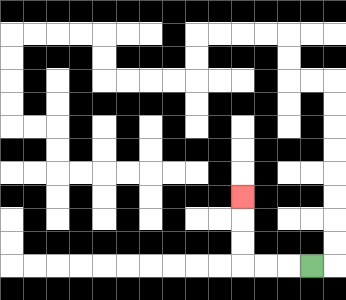{'start': '[13, 11]', 'end': '[10, 8]', 'path_directions': 'L,L,L,U,U,U', 'path_coordinates': '[[13, 11], [12, 11], [11, 11], [10, 11], [10, 10], [10, 9], [10, 8]]'}